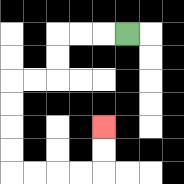{'start': '[5, 1]', 'end': '[4, 5]', 'path_directions': 'L,L,L,D,D,L,L,D,D,D,D,R,R,R,R,U,U', 'path_coordinates': '[[5, 1], [4, 1], [3, 1], [2, 1], [2, 2], [2, 3], [1, 3], [0, 3], [0, 4], [0, 5], [0, 6], [0, 7], [1, 7], [2, 7], [3, 7], [4, 7], [4, 6], [4, 5]]'}